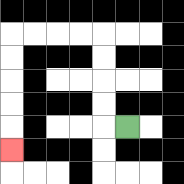{'start': '[5, 5]', 'end': '[0, 6]', 'path_directions': 'L,U,U,U,U,L,L,L,L,D,D,D,D,D', 'path_coordinates': '[[5, 5], [4, 5], [4, 4], [4, 3], [4, 2], [4, 1], [3, 1], [2, 1], [1, 1], [0, 1], [0, 2], [0, 3], [0, 4], [0, 5], [0, 6]]'}